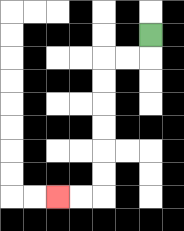{'start': '[6, 1]', 'end': '[2, 8]', 'path_directions': 'D,L,L,D,D,D,D,D,D,L,L', 'path_coordinates': '[[6, 1], [6, 2], [5, 2], [4, 2], [4, 3], [4, 4], [4, 5], [4, 6], [4, 7], [4, 8], [3, 8], [2, 8]]'}